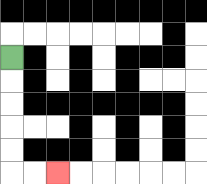{'start': '[0, 2]', 'end': '[2, 7]', 'path_directions': 'D,D,D,D,D,R,R', 'path_coordinates': '[[0, 2], [0, 3], [0, 4], [0, 5], [0, 6], [0, 7], [1, 7], [2, 7]]'}